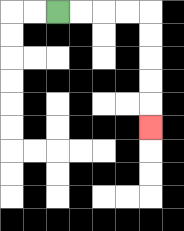{'start': '[2, 0]', 'end': '[6, 5]', 'path_directions': 'R,R,R,R,D,D,D,D,D', 'path_coordinates': '[[2, 0], [3, 0], [4, 0], [5, 0], [6, 0], [6, 1], [6, 2], [6, 3], [6, 4], [6, 5]]'}